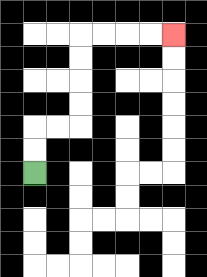{'start': '[1, 7]', 'end': '[7, 1]', 'path_directions': 'U,U,R,R,U,U,U,U,R,R,R,R', 'path_coordinates': '[[1, 7], [1, 6], [1, 5], [2, 5], [3, 5], [3, 4], [3, 3], [3, 2], [3, 1], [4, 1], [5, 1], [6, 1], [7, 1]]'}